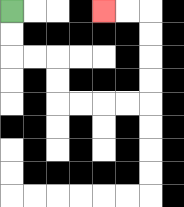{'start': '[0, 0]', 'end': '[4, 0]', 'path_directions': 'D,D,R,R,D,D,R,R,R,R,U,U,U,U,L,L', 'path_coordinates': '[[0, 0], [0, 1], [0, 2], [1, 2], [2, 2], [2, 3], [2, 4], [3, 4], [4, 4], [5, 4], [6, 4], [6, 3], [6, 2], [6, 1], [6, 0], [5, 0], [4, 0]]'}